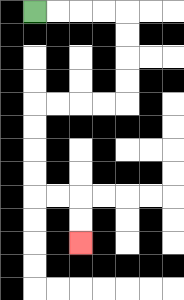{'start': '[1, 0]', 'end': '[3, 10]', 'path_directions': 'R,R,R,R,D,D,D,D,L,L,L,L,D,D,D,D,R,R,D,D', 'path_coordinates': '[[1, 0], [2, 0], [3, 0], [4, 0], [5, 0], [5, 1], [5, 2], [5, 3], [5, 4], [4, 4], [3, 4], [2, 4], [1, 4], [1, 5], [1, 6], [1, 7], [1, 8], [2, 8], [3, 8], [3, 9], [3, 10]]'}